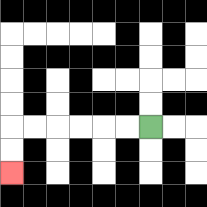{'start': '[6, 5]', 'end': '[0, 7]', 'path_directions': 'L,L,L,L,L,L,D,D', 'path_coordinates': '[[6, 5], [5, 5], [4, 5], [3, 5], [2, 5], [1, 5], [0, 5], [0, 6], [0, 7]]'}